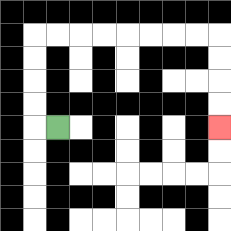{'start': '[2, 5]', 'end': '[9, 5]', 'path_directions': 'L,U,U,U,U,R,R,R,R,R,R,R,R,D,D,D,D', 'path_coordinates': '[[2, 5], [1, 5], [1, 4], [1, 3], [1, 2], [1, 1], [2, 1], [3, 1], [4, 1], [5, 1], [6, 1], [7, 1], [8, 1], [9, 1], [9, 2], [9, 3], [9, 4], [9, 5]]'}